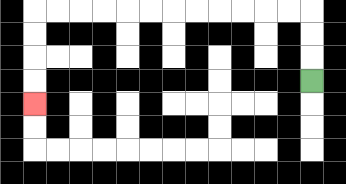{'start': '[13, 3]', 'end': '[1, 4]', 'path_directions': 'U,U,U,L,L,L,L,L,L,L,L,L,L,L,L,D,D,D,D', 'path_coordinates': '[[13, 3], [13, 2], [13, 1], [13, 0], [12, 0], [11, 0], [10, 0], [9, 0], [8, 0], [7, 0], [6, 0], [5, 0], [4, 0], [3, 0], [2, 0], [1, 0], [1, 1], [1, 2], [1, 3], [1, 4]]'}